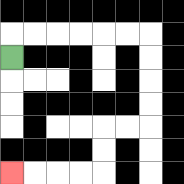{'start': '[0, 2]', 'end': '[0, 7]', 'path_directions': 'U,R,R,R,R,R,R,D,D,D,D,L,L,D,D,L,L,L,L', 'path_coordinates': '[[0, 2], [0, 1], [1, 1], [2, 1], [3, 1], [4, 1], [5, 1], [6, 1], [6, 2], [6, 3], [6, 4], [6, 5], [5, 5], [4, 5], [4, 6], [4, 7], [3, 7], [2, 7], [1, 7], [0, 7]]'}